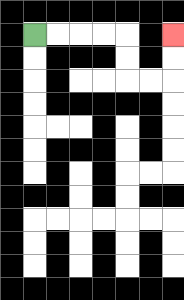{'start': '[1, 1]', 'end': '[7, 1]', 'path_directions': 'R,R,R,R,D,D,R,R,U,U', 'path_coordinates': '[[1, 1], [2, 1], [3, 1], [4, 1], [5, 1], [5, 2], [5, 3], [6, 3], [7, 3], [7, 2], [7, 1]]'}